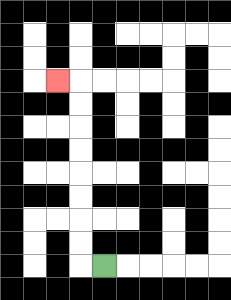{'start': '[4, 11]', 'end': '[2, 3]', 'path_directions': 'L,U,U,U,U,U,U,U,U,L', 'path_coordinates': '[[4, 11], [3, 11], [3, 10], [3, 9], [3, 8], [3, 7], [3, 6], [3, 5], [3, 4], [3, 3], [2, 3]]'}